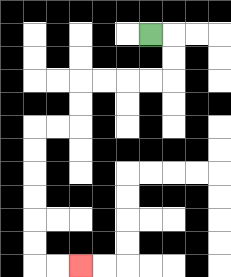{'start': '[6, 1]', 'end': '[3, 11]', 'path_directions': 'R,D,D,L,L,L,L,D,D,L,L,D,D,D,D,D,D,R,R', 'path_coordinates': '[[6, 1], [7, 1], [7, 2], [7, 3], [6, 3], [5, 3], [4, 3], [3, 3], [3, 4], [3, 5], [2, 5], [1, 5], [1, 6], [1, 7], [1, 8], [1, 9], [1, 10], [1, 11], [2, 11], [3, 11]]'}